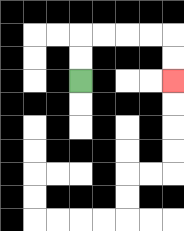{'start': '[3, 3]', 'end': '[7, 3]', 'path_directions': 'U,U,R,R,R,R,D,D', 'path_coordinates': '[[3, 3], [3, 2], [3, 1], [4, 1], [5, 1], [6, 1], [7, 1], [7, 2], [7, 3]]'}